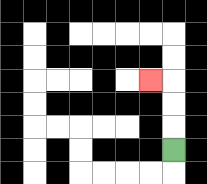{'start': '[7, 6]', 'end': '[6, 3]', 'path_directions': 'U,U,U,L', 'path_coordinates': '[[7, 6], [7, 5], [7, 4], [7, 3], [6, 3]]'}